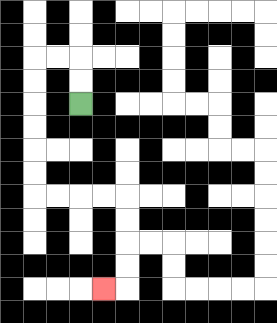{'start': '[3, 4]', 'end': '[4, 12]', 'path_directions': 'U,U,L,L,D,D,D,D,D,D,R,R,R,R,D,D,D,D,L', 'path_coordinates': '[[3, 4], [3, 3], [3, 2], [2, 2], [1, 2], [1, 3], [1, 4], [1, 5], [1, 6], [1, 7], [1, 8], [2, 8], [3, 8], [4, 8], [5, 8], [5, 9], [5, 10], [5, 11], [5, 12], [4, 12]]'}